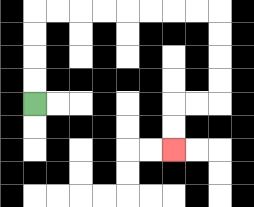{'start': '[1, 4]', 'end': '[7, 6]', 'path_directions': 'U,U,U,U,R,R,R,R,R,R,R,R,D,D,D,D,L,L,D,D', 'path_coordinates': '[[1, 4], [1, 3], [1, 2], [1, 1], [1, 0], [2, 0], [3, 0], [4, 0], [5, 0], [6, 0], [7, 0], [8, 0], [9, 0], [9, 1], [9, 2], [9, 3], [9, 4], [8, 4], [7, 4], [7, 5], [7, 6]]'}